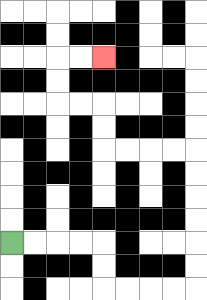{'start': '[0, 10]', 'end': '[4, 2]', 'path_directions': 'R,R,R,R,D,D,R,R,R,R,U,U,U,U,U,U,L,L,L,L,U,U,L,L,U,U,R,R', 'path_coordinates': '[[0, 10], [1, 10], [2, 10], [3, 10], [4, 10], [4, 11], [4, 12], [5, 12], [6, 12], [7, 12], [8, 12], [8, 11], [8, 10], [8, 9], [8, 8], [8, 7], [8, 6], [7, 6], [6, 6], [5, 6], [4, 6], [4, 5], [4, 4], [3, 4], [2, 4], [2, 3], [2, 2], [3, 2], [4, 2]]'}